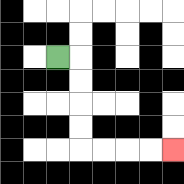{'start': '[2, 2]', 'end': '[7, 6]', 'path_directions': 'R,D,D,D,D,R,R,R,R', 'path_coordinates': '[[2, 2], [3, 2], [3, 3], [3, 4], [3, 5], [3, 6], [4, 6], [5, 6], [6, 6], [7, 6]]'}